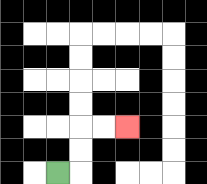{'start': '[2, 7]', 'end': '[5, 5]', 'path_directions': 'R,U,U,R,R', 'path_coordinates': '[[2, 7], [3, 7], [3, 6], [3, 5], [4, 5], [5, 5]]'}